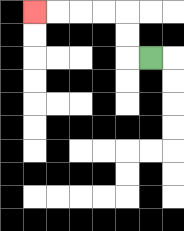{'start': '[6, 2]', 'end': '[1, 0]', 'path_directions': 'L,U,U,L,L,L,L', 'path_coordinates': '[[6, 2], [5, 2], [5, 1], [5, 0], [4, 0], [3, 0], [2, 0], [1, 0]]'}